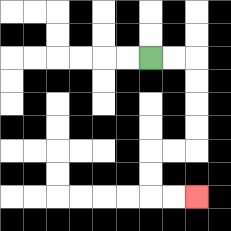{'start': '[6, 2]', 'end': '[8, 8]', 'path_directions': 'R,R,D,D,D,D,L,L,D,D,R,R', 'path_coordinates': '[[6, 2], [7, 2], [8, 2], [8, 3], [8, 4], [8, 5], [8, 6], [7, 6], [6, 6], [6, 7], [6, 8], [7, 8], [8, 8]]'}